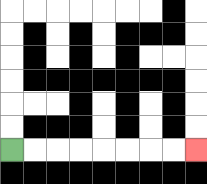{'start': '[0, 6]', 'end': '[8, 6]', 'path_directions': 'R,R,R,R,R,R,R,R', 'path_coordinates': '[[0, 6], [1, 6], [2, 6], [3, 6], [4, 6], [5, 6], [6, 6], [7, 6], [8, 6]]'}